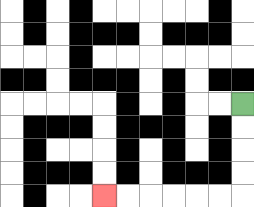{'start': '[10, 4]', 'end': '[4, 8]', 'path_directions': 'D,D,D,D,L,L,L,L,L,L', 'path_coordinates': '[[10, 4], [10, 5], [10, 6], [10, 7], [10, 8], [9, 8], [8, 8], [7, 8], [6, 8], [5, 8], [4, 8]]'}